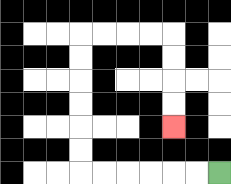{'start': '[9, 7]', 'end': '[7, 5]', 'path_directions': 'L,L,L,L,L,L,U,U,U,U,U,U,R,R,R,R,D,D,D,D', 'path_coordinates': '[[9, 7], [8, 7], [7, 7], [6, 7], [5, 7], [4, 7], [3, 7], [3, 6], [3, 5], [3, 4], [3, 3], [3, 2], [3, 1], [4, 1], [5, 1], [6, 1], [7, 1], [7, 2], [7, 3], [7, 4], [7, 5]]'}